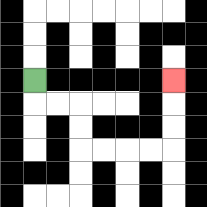{'start': '[1, 3]', 'end': '[7, 3]', 'path_directions': 'D,R,R,D,D,R,R,R,R,U,U,U', 'path_coordinates': '[[1, 3], [1, 4], [2, 4], [3, 4], [3, 5], [3, 6], [4, 6], [5, 6], [6, 6], [7, 6], [7, 5], [7, 4], [7, 3]]'}